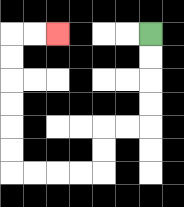{'start': '[6, 1]', 'end': '[2, 1]', 'path_directions': 'D,D,D,D,L,L,D,D,L,L,L,L,U,U,U,U,U,U,R,R', 'path_coordinates': '[[6, 1], [6, 2], [6, 3], [6, 4], [6, 5], [5, 5], [4, 5], [4, 6], [4, 7], [3, 7], [2, 7], [1, 7], [0, 7], [0, 6], [0, 5], [0, 4], [0, 3], [0, 2], [0, 1], [1, 1], [2, 1]]'}